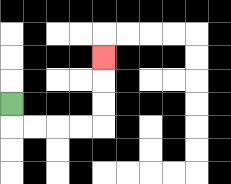{'start': '[0, 4]', 'end': '[4, 2]', 'path_directions': 'D,R,R,R,R,U,U,U', 'path_coordinates': '[[0, 4], [0, 5], [1, 5], [2, 5], [3, 5], [4, 5], [4, 4], [4, 3], [4, 2]]'}